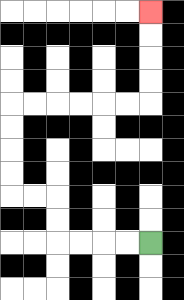{'start': '[6, 10]', 'end': '[6, 0]', 'path_directions': 'L,L,L,L,U,U,L,L,U,U,U,U,R,R,R,R,R,R,U,U,U,U', 'path_coordinates': '[[6, 10], [5, 10], [4, 10], [3, 10], [2, 10], [2, 9], [2, 8], [1, 8], [0, 8], [0, 7], [0, 6], [0, 5], [0, 4], [1, 4], [2, 4], [3, 4], [4, 4], [5, 4], [6, 4], [6, 3], [6, 2], [6, 1], [6, 0]]'}